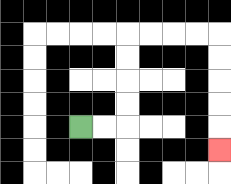{'start': '[3, 5]', 'end': '[9, 6]', 'path_directions': 'R,R,U,U,U,U,R,R,R,R,D,D,D,D,D', 'path_coordinates': '[[3, 5], [4, 5], [5, 5], [5, 4], [5, 3], [5, 2], [5, 1], [6, 1], [7, 1], [8, 1], [9, 1], [9, 2], [9, 3], [9, 4], [9, 5], [9, 6]]'}